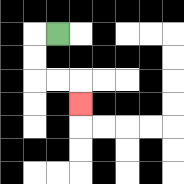{'start': '[2, 1]', 'end': '[3, 4]', 'path_directions': 'L,D,D,R,R,D', 'path_coordinates': '[[2, 1], [1, 1], [1, 2], [1, 3], [2, 3], [3, 3], [3, 4]]'}